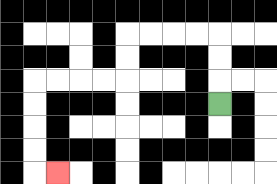{'start': '[9, 4]', 'end': '[2, 7]', 'path_directions': 'U,U,U,L,L,L,L,D,D,L,L,L,L,D,D,D,D,R', 'path_coordinates': '[[9, 4], [9, 3], [9, 2], [9, 1], [8, 1], [7, 1], [6, 1], [5, 1], [5, 2], [5, 3], [4, 3], [3, 3], [2, 3], [1, 3], [1, 4], [1, 5], [1, 6], [1, 7], [2, 7]]'}